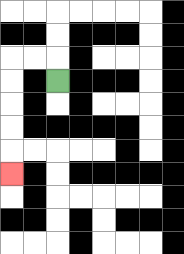{'start': '[2, 3]', 'end': '[0, 7]', 'path_directions': 'U,L,L,D,D,D,D,D', 'path_coordinates': '[[2, 3], [2, 2], [1, 2], [0, 2], [0, 3], [0, 4], [0, 5], [0, 6], [0, 7]]'}